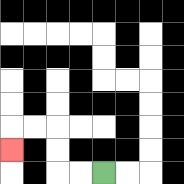{'start': '[4, 7]', 'end': '[0, 6]', 'path_directions': 'L,L,U,U,L,L,D', 'path_coordinates': '[[4, 7], [3, 7], [2, 7], [2, 6], [2, 5], [1, 5], [0, 5], [0, 6]]'}